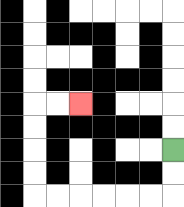{'start': '[7, 6]', 'end': '[3, 4]', 'path_directions': 'D,D,L,L,L,L,L,L,U,U,U,U,R,R', 'path_coordinates': '[[7, 6], [7, 7], [7, 8], [6, 8], [5, 8], [4, 8], [3, 8], [2, 8], [1, 8], [1, 7], [1, 6], [1, 5], [1, 4], [2, 4], [3, 4]]'}